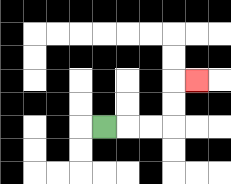{'start': '[4, 5]', 'end': '[8, 3]', 'path_directions': 'R,R,R,U,U,R', 'path_coordinates': '[[4, 5], [5, 5], [6, 5], [7, 5], [7, 4], [7, 3], [8, 3]]'}